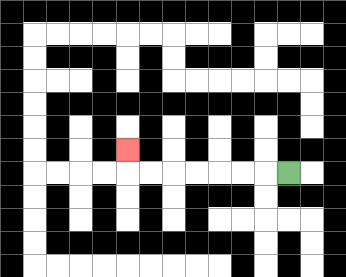{'start': '[12, 7]', 'end': '[5, 6]', 'path_directions': 'L,L,L,L,L,L,L,U', 'path_coordinates': '[[12, 7], [11, 7], [10, 7], [9, 7], [8, 7], [7, 7], [6, 7], [5, 7], [5, 6]]'}